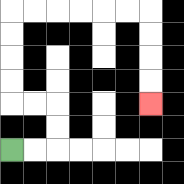{'start': '[0, 6]', 'end': '[6, 4]', 'path_directions': 'R,R,U,U,L,L,U,U,U,U,R,R,R,R,R,R,D,D,D,D', 'path_coordinates': '[[0, 6], [1, 6], [2, 6], [2, 5], [2, 4], [1, 4], [0, 4], [0, 3], [0, 2], [0, 1], [0, 0], [1, 0], [2, 0], [3, 0], [4, 0], [5, 0], [6, 0], [6, 1], [6, 2], [6, 3], [6, 4]]'}